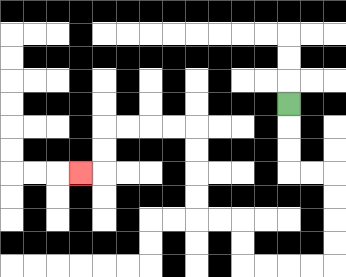{'start': '[12, 4]', 'end': '[3, 7]', 'path_directions': 'D,D,D,R,R,D,D,D,D,L,L,L,L,U,U,L,L,U,U,U,U,L,L,L,L,D,D,L', 'path_coordinates': '[[12, 4], [12, 5], [12, 6], [12, 7], [13, 7], [14, 7], [14, 8], [14, 9], [14, 10], [14, 11], [13, 11], [12, 11], [11, 11], [10, 11], [10, 10], [10, 9], [9, 9], [8, 9], [8, 8], [8, 7], [8, 6], [8, 5], [7, 5], [6, 5], [5, 5], [4, 5], [4, 6], [4, 7], [3, 7]]'}